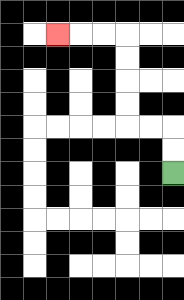{'start': '[7, 7]', 'end': '[2, 1]', 'path_directions': 'U,U,L,L,U,U,U,U,L,L,L', 'path_coordinates': '[[7, 7], [7, 6], [7, 5], [6, 5], [5, 5], [5, 4], [5, 3], [5, 2], [5, 1], [4, 1], [3, 1], [2, 1]]'}